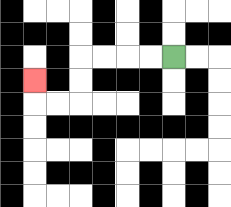{'start': '[7, 2]', 'end': '[1, 3]', 'path_directions': 'L,L,L,L,D,D,L,L,U', 'path_coordinates': '[[7, 2], [6, 2], [5, 2], [4, 2], [3, 2], [3, 3], [3, 4], [2, 4], [1, 4], [1, 3]]'}